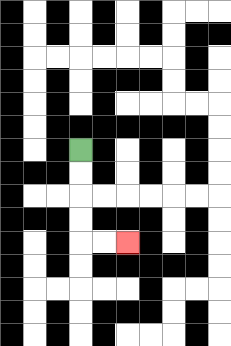{'start': '[3, 6]', 'end': '[5, 10]', 'path_directions': 'D,D,D,D,R,R', 'path_coordinates': '[[3, 6], [3, 7], [3, 8], [3, 9], [3, 10], [4, 10], [5, 10]]'}